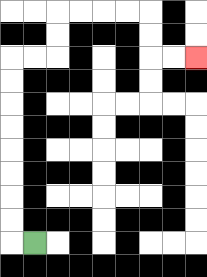{'start': '[1, 10]', 'end': '[8, 2]', 'path_directions': 'L,U,U,U,U,U,U,U,U,R,R,U,U,R,R,R,R,D,D,R,R', 'path_coordinates': '[[1, 10], [0, 10], [0, 9], [0, 8], [0, 7], [0, 6], [0, 5], [0, 4], [0, 3], [0, 2], [1, 2], [2, 2], [2, 1], [2, 0], [3, 0], [4, 0], [5, 0], [6, 0], [6, 1], [6, 2], [7, 2], [8, 2]]'}